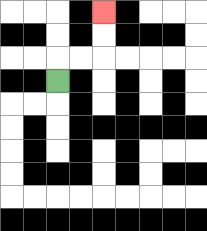{'start': '[2, 3]', 'end': '[4, 0]', 'path_directions': 'U,R,R,U,U', 'path_coordinates': '[[2, 3], [2, 2], [3, 2], [4, 2], [4, 1], [4, 0]]'}